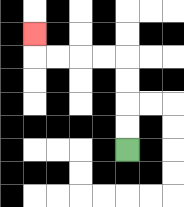{'start': '[5, 6]', 'end': '[1, 1]', 'path_directions': 'U,U,U,U,L,L,L,L,U', 'path_coordinates': '[[5, 6], [5, 5], [5, 4], [5, 3], [5, 2], [4, 2], [3, 2], [2, 2], [1, 2], [1, 1]]'}